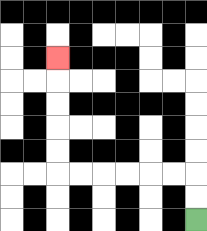{'start': '[8, 9]', 'end': '[2, 2]', 'path_directions': 'U,U,L,L,L,L,L,L,U,U,U,U,U', 'path_coordinates': '[[8, 9], [8, 8], [8, 7], [7, 7], [6, 7], [5, 7], [4, 7], [3, 7], [2, 7], [2, 6], [2, 5], [2, 4], [2, 3], [2, 2]]'}